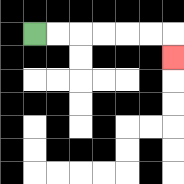{'start': '[1, 1]', 'end': '[7, 2]', 'path_directions': 'R,R,R,R,R,R,D', 'path_coordinates': '[[1, 1], [2, 1], [3, 1], [4, 1], [5, 1], [6, 1], [7, 1], [7, 2]]'}